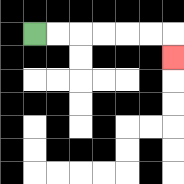{'start': '[1, 1]', 'end': '[7, 2]', 'path_directions': 'R,R,R,R,R,R,D', 'path_coordinates': '[[1, 1], [2, 1], [3, 1], [4, 1], [5, 1], [6, 1], [7, 1], [7, 2]]'}